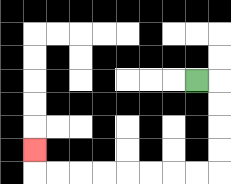{'start': '[8, 3]', 'end': '[1, 6]', 'path_directions': 'R,D,D,D,D,L,L,L,L,L,L,L,L,U', 'path_coordinates': '[[8, 3], [9, 3], [9, 4], [9, 5], [9, 6], [9, 7], [8, 7], [7, 7], [6, 7], [5, 7], [4, 7], [3, 7], [2, 7], [1, 7], [1, 6]]'}